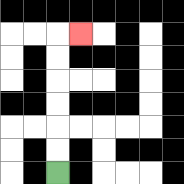{'start': '[2, 7]', 'end': '[3, 1]', 'path_directions': 'U,U,U,U,U,U,R', 'path_coordinates': '[[2, 7], [2, 6], [2, 5], [2, 4], [2, 3], [2, 2], [2, 1], [3, 1]]'}